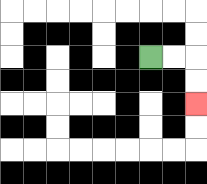{'start': '[6, 2]', 'end': '[8, 4]', 'path_directions': 'R,R,D,D', 'path_coordinates': '[[6, 2], [7, 2], [8, 2], [8, 3], [8, 4]]'}